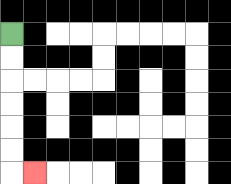{'start': '[0, 1]', 'end': '[1, 7]', 'path_directions': 'D,D,D,D,D,D,R', 'path_coordinates': '[[0, 1], [0, 2], [0, 3], [0, 4], [0, 5], [0, 6], [0, 7], [1, 7]]'}